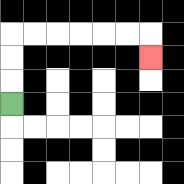{'start': '[0, 4]', 'end': '[6, 2]', 'path_directions': 'U,U,U,R,R,R,R,R,R,D', 'path_coordinates': '[[0, 4], [0, 3], [0, 2], [0, 1], [1, 1], [2, 1], [3, 1], [4, 1], [5, 1], [6, 1], [6, 2]]'}